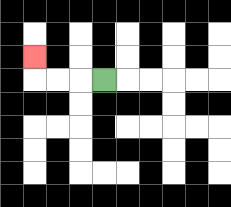{'start': '[4, 3]', 'end': '[1, 2]', 'path_directions': 'L,L,L,U', 'path_coordinates': '[[4, 3], [3, 3], [2, 3], [1, 3], [1, 2]]'}